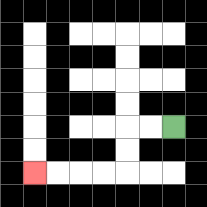{'start': '[7, 5]', 'end': '[1, 7]', 'path_directions': 'L,L,D,D,L,L,L,L', 'path_coordinates': '[[7, 5], [6, 5], [5, 5], [5, 6], [5, 7], [4, 7], [3, 7], [2, 7], [1, 7]]'}